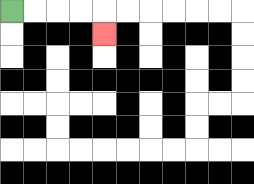{'start': '[0, 0]', 'end': '[4, 1]', 'path_directions': 'R,R,R,R,D', 'path_coordinates': '[[0, 0], [1, 0], [2, 0], [3, 0], [4, 0], [4, 1]]'}